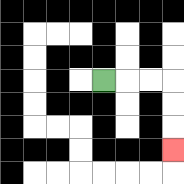{'start': '[4, 3]', 'end': '[7, 6]', 'path_directions': 'R,R,R,D,D,D', 'path_coordinates': '[[4, 3], [5, 3], [6, 3], [7, 3], [7, 4], [7, 5], [7, 6]]'}